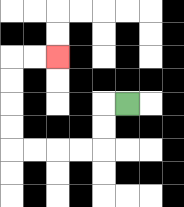{'start': '[5, 4]', 'end': '[2, 2]', 'path_directions': 'L,D,D,L,L,L,L,U,U,U,U,R,R', 'path_coordinates': '[[5, 4], [4, 4], [4, 5], [4, 6], [3, 6], [2, 6], [1, 6], [0, 6], [0, 5], [0, 4], [0, 3], [0, 2], [1, 2], [2, 2]]'}